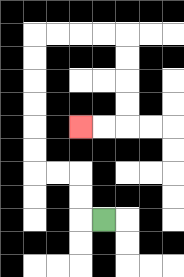{'start': '[4, 9]', 'end': '[3, 5]', 'path_directions': 'L,U,U,L,L,U,U,U,U,U,U,R,R,R,R,D,D,D,D,L,L', 'path_coordinates': '[[4, 9], [3, 9], [3, 8], [3, 7], [2, 7], [1, 7], [1, 6], [1, 5], [1, 4], [1, 3], [1, 2], [1, 1], [2, 1], [3, 1], [4, 1], [5, 1], [5, 2], [5, 3], [5, 4], [5, 5], [4, 5], [3, 5]]'}